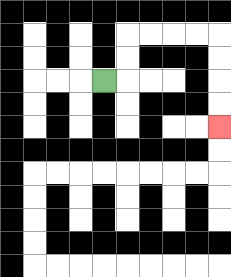{'start': '[4, 3]', 'end': '[9, 5]', 'path_directions': 'R,U,U,R,R,R,R,D,D,D,D', 'path_coordinates': '[[4, 3], [5, 3], [5, 2], [5, 1], [6, 1], [7, 1], [8, 1], [9, 1], [9, 2], [9, 3], [9, 4], [9, 5]]'}